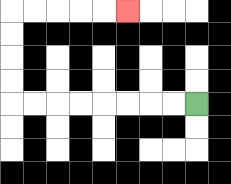{'start': '[8, 4]', 'end': '[5, 0]', 'path_directions': 'L,L,L,L,L,L,L,L,U,U,U,U,R,R,R,R,R', 'path_coordinates': '[[8, 4], [7, 4], [6, 4], [5, 4], [4, 4], [3, 4], [2, 4], [1, 4], [0, 4], [0, 3], [0, 2], [0, 1], [0, 0], [1, 0], [2, 0], [3, 0], [4, 0], [5, 0]]'}